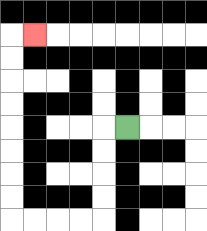{'start': '[5, 5]', 'end': '[1, 1]', 'path_directions': 'L,D,D,D,D,L,L,L,L,U,U,U,U,U,U,U,U,R', 'path_coordinates': '[[5, 5], [4, 5], [4, 6], [4, 7], [4, 8], [4, 9], [3, 9], [2, 9], [1, 9], [0, 9], [0, 8], [0, 7], [0, 6], [0, 5], [0, 4], [0, 3], [0, 2], [0, 1], [1, 1]]'}